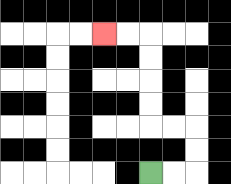{'start': '[6, 7]', 'end': '[4, 1]', 'path_directions': 'R,R,U,U,L,L,U,U,U,U,L,L', 'path_coordinates': '[[6, 7], [7, 7], [8, 7], [8, 6], [8, 5], [7, 5], [6, 5], [6, 4], [6, 3], [6, 2], [6, 1], [5, 1], [4, 1]]'}